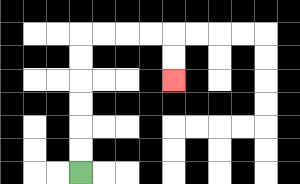{'start': '[3, 7]', 'end': '[7, 3]', 'path_directions': 'U,U,U,U,U,U,R,R,R,R,D,D', 'path_coordinates': '[[3, 7], [3, 6], [3, 5], [3, 4], [3, 3], [3, 2], [3, 1], [4, 1], [5, 1], [6, 1], [7, 1], [7, 2], [7, 3]]'}